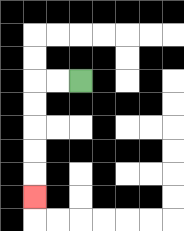{'start': '[3, 3]', 'end': '[1, 8]', 'path_directions': 'L,L,D,D,D,D,D', 'path_coordinates': '[[3, 3], [2, 3], [1, 3], [1, 4], [1, 5], [1, 6], [1, 7], [1, 8]]'}